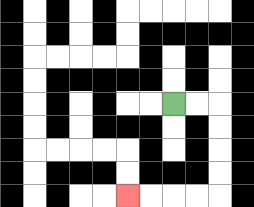{'start': '[7, 4]', 'end': '[5, 8]', 'path_directions': 'R,R,D,D,D,D,L,L,L,L', 'path_coordinates': '[[7, 4], [8, 4], [9, 4], [9, 5], [9, 6], [9, 7], [9, 8], [8, 8], [7, 8], [6, 8], [5, 8]]'}